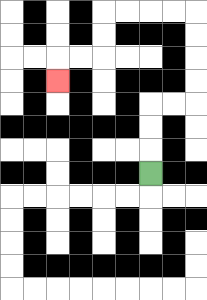{'start': '[6, 7]', 'end': '[2, 3]', 'path_directions': 'U,U,U,R,R,U,U,U,U,L,L,L,L,D,D,L,L,D', 'path_coordinates': '[[6, 7], [6, 6], [6, 5], [6, 4], [7, 4], [8, 4], [8, 3], [8, 2], [8, 1], [8, 0], [7, 0], [6, 0], [5, 0], [4, 0], [4, 1], [4, 2], [3, 2], [2, 2], [2, 3]]'}